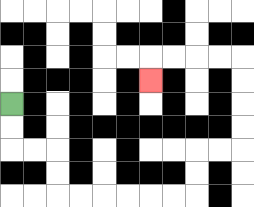{'start': '[0, 4]', 'end': '[6, 3]', 'path_directions': 'D,D,R,R,D,D,R,R,R,R,R,R,U,U,R,R,U,U,U,U,L,L,L,L,D', 'path_coordinates': '[[0, 4], [0, 5], [0, 6], [1, 6], [2, 6], [2, 7], [2, 8], [3, 8], [4, 8], [5, 8], [6, 8], [7, 8], [8, 8], [8, 7], [8, 6], [9, 6], [10, 6], [10, 5], [10, 4], [10, 3], [10, 2], [9, 2], [8, 2], [7, 2], [6, 2], [6, 3]]'}